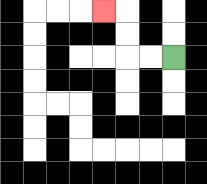{'start': '[7, 2]', 'end': '[4, 0]', 'path_directions': 'L,L,U,U,L', 'path_coordinates': '[[7, 2], [6, 2], [5, 2], [5, 1], [5, 0], [4, 0]]'}